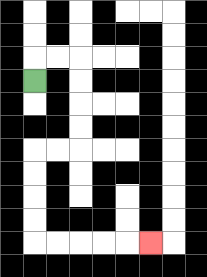{'start': '[1, 3]', 'end': '[6, 10]', 'path_directions': 'U,R,R,D,D,D,D,L,L,D,D,D,D,R,R,R,R,R', 'path_coordinates': '[[1, 3], [1, 2], [2, 2], [3, 2], [3, 3], [3, 4], [3, 5], [3, 6], [2, 6], [1, 6], [1, 7], [1, 8], [1, 9], [1, 10], [2, 10], [3, 10], [4, 10], [5, 10], [6, 10]]'}